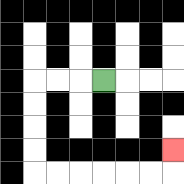{'start': '[4, 3]', 'end': '[7, 6]', 'path_directions': 'L,L,L,D,D,D,D,R,R,R,R,R,R,U', 'path_coordinates': '[[4, 3], [3, 3], [2, 3], [1, 3], [1, 4], [1, 5], [1, 6], [1, 7], [2, 7], [3, 7], [4, 7], [5, 7], [6, 7], [7, 7], [7, 6]]'}